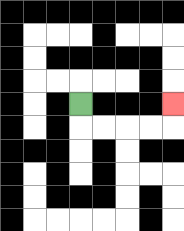{'start': '[3, 4]', 'end': '[7, 4]', 'path_directions': 'D,R,R,R,R,U', 'path_coordinates': '[[3, 4], [3, 5], [4, 5], [5, 5], [6, 5], [7, 5], [7, 4]]'}